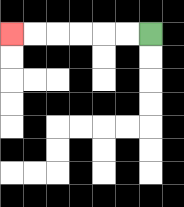{'start': '[6, 1]', 'end': '[0, 1]', 'path_directions': 'L,L,L,L,L,L', 'path_coordinates': '[[6, 1], [5, 1], [4, 1], [3, 1], [2, 1], [1, 1], [0, 1]]'}